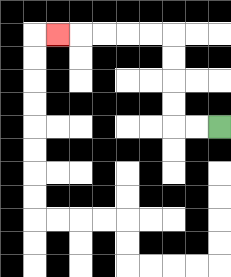{'start': '[9, 5]', 'end': '[2, 1]', 'path_directions': 'L,L,U,U,U,U,L,L,L,L,L', 'path_coordinates': '[[9, 5], [8, 5], [7, 5], [7, 4], [7, 3], [7, 2], [7, 1], [6, 1], [5, 1], [4, 1], [3, 1], [2, 1]]'}